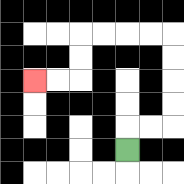{'start': '[5, 6]', 'end': '[1, 3]', 'path_directions': 'U,R,R,U,U,U,U,L,L,L,L,D,D,L,L', 'path_coordinates': '[[5, 6], [5, 5], [6, 5], [7, 5], [7, 4], [7, 3], [7, 2], [7, 1], [6, 1], [5, 1], [4, 1], [3, 1], [3, 2], [3, 3], [2, 3], [1, 3]]'}